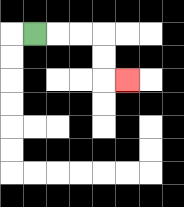{'start': '[1, 1]', 'end': '[5, 3]', 'path_directions': 'R,R,R,D,D,R', 'path_coordinates': '[[1, 1], [2, 1], [3, 1], [4, 1], [4, 2], [4, 3], [5, 3]]'}